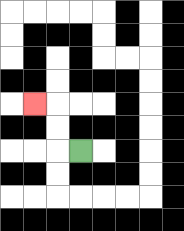{'start': '[3, 6]', 'end': '[1, 4]', 'path_directions': 'L,U,U,L', 'path_coordinates': '[[3, 6], [2, 6], [2, 5], [2, 4], [1, 4]]'}